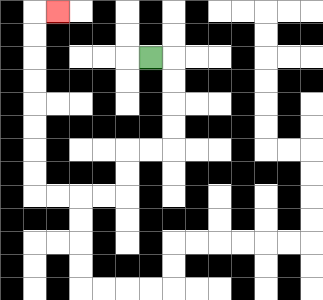{'start': '[6, 2]', 'end': '[2, 0]', 'path_directions': 'R,D,D,D,D,L,L,D,D,L,L,L,L,U,U,U,U,U,U,U,U,R', 'path_coordinates': '[[6, 2], [7, 2], [7, 3], [7, 4], [7, 5], [7, 6], [6, 6], [5, 6], [5, 7], [5, 8], [4, 8], [3, 8], [2, 8], [1, 8], [1, 7], [1, 6], [1, 5], [1, 4], [1, 3], [1, 2], [1, 1], [1, 0], [2, 0]]'}